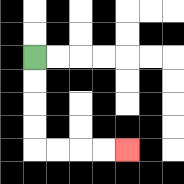{'start': '[1, 2]', 'end': '[5, 6]', 'path_directions': 'D,D,D,D,R,R,R,R', 'path_coordinates': '[[1, 2], [1, 3], [1, 4], [1, 5], [1, 6], [2, 6], [3, 6], [4, 6], [5, 6]]'}